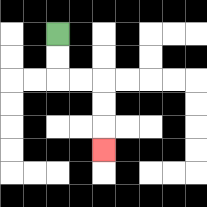{'start': '[2, 1]', 'end': '[4, 6]', 'path_directions': 'D,D,R,R,D,D,D', 'path_coordinates': '[[2, 1], [2, 2], [2, 3], [3, 3], [4, 3], [4, 4], [4, 5], [4, 6]]'}